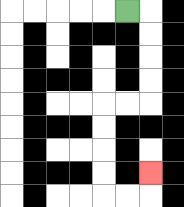{'start': '[5, 0]', 'end': '[6, 7]', 'path_directions': 'R,D,D,D,D,L,L,D,D,D,D,R,R,U', 'path_coordinates': '[[5, 0], [6, 0], [6, 1], [6, 2], [6, 3], [6, 4], [5, 4], [4, 4], [4, 5], [4, 6], [4, 7], [4, 8], [5, 8], [6, 8], [6, 7]]'}